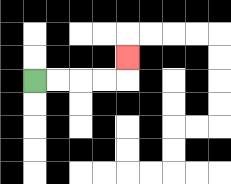{'start': '[1, 3]', 'end': '[5, 2]', 'path_directions': 'R,R,R,R,U', 'path_coordinates': '[[1, 3], [2, 3], [3, 3], [4, 3], [5, 3], [5, 2]]'}